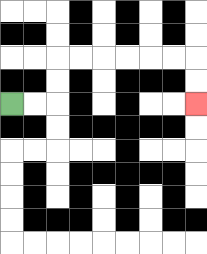{'start': '[0, 4]', 'end': '[8, 4]', 'path_directions': 'R,R,U,U,R,R,R,R,R,R,D,D', 'path_coordinates': '[[0, 4], [1, 4], [2, 4], [2, 3], [2, 2], [3, 2], [4, 2], [5, 2], [6, 2], [7, 2], [8, 2], [8, 3], [8, 4]]'}